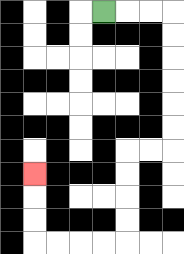{'start': '[4, 0]', 'end': '[1, 7]', 'path_directions': 'R,R,R,D,D,D,D,D,D,L,L,D,D,D,D,L,L,L,L,U,U,U', 'path_coordinates': '[[4, 0], [5, 0], [6, 0], [7, 0], [7, 1], [7, 2], [7, 3], [7, 4], [7, 5], [7, 6], [6, 6], [5, 6], [5, 7], [5, 8], [5, 9], [5, 10], [4, 10], [3, 10], [2, 10], [1, 10], [1, 9], [1, 8], [1, 7]]'}